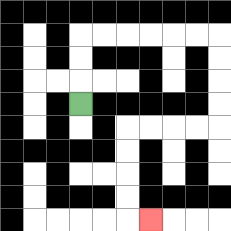{'start': '[3, 4]', 'end': '[6, 9]', 'path_directions': 'U,U,U,R,R,R,R,R,R,D,D,D,D,L,L,L,L,D,D,D,D,R', 'path_coordinates': '[[3, 4], [3, 3], [3, 2], [3, 1], [4, 1], [5, 1], [6, 1], [7, 1], [8, 1], [9, 1], [9, 2], [9, 3], [9, 4], [9, 5], [8, 5], [7, 5], [6, 5], [5, 5], [5, 6], [5, 7], [5, 8], [5, 9], [6, 9]]'}